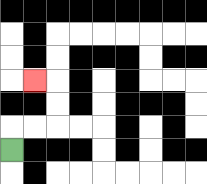{'start': '[0, 6]', 'end': '[1, 3]', 'path_directions': 'U,R,R,U,U,L', 'path_coordinates': '[[0, 6], [0, 5], [1, 5], [2, 5], [2, 4], [2, 3], [1, 3]]'}